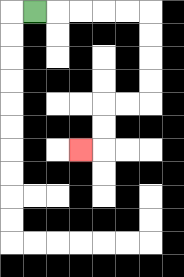{'start': '[1, 0]', 'end': '[3, 6]', 'path_directions': 'R,R,R,R,R,D,D,D,D,L,L,D,D,L', 'path_coordinates': '[[1, 0], [2, 0], [3, 0], [4, 0], [5, 0], [6, 0], [6, 1], [6, 2], [6, 3], [6, 4], [5, 4], [4, 4], [4, 5], [4, 6], [3, 6]]'}